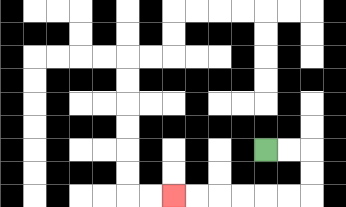{'start': '[11, 6]', 'end': '[7, 8]', 'path_directions': 'R,R,D,D,L,L,L,L,L,L', 'path_coordinates': '[[11, 6], [12, 6], [13, 6], [13, 7], [13, 8], [12, 8], [11, 8], [10, 8], [9, 8], [8, 8], [7, 8]]'}